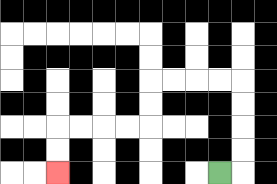{'start': '[9, 7]', 'end': '[2, 7]', 'path_directions': 'R,U,U,U,U,L,L,L,L,D,D,L,L,L,L,D,D', 'path_coordinates': '[[9, 7], [10, 7], [10, 6], [10, 5], [10, 4], [10, 3], [9, 3], [8, 3], [7, 3], [6, 3], [6, 4], [6, 5], [5, 5], [4, 5], [3, 5], [2, 5], [2, 6], [2, 7]]'}